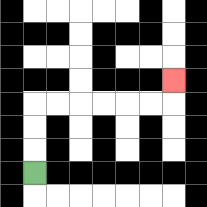{'start': '[1, 7]', 'end': '[7, 3]', 'path_directions': 'U,U,U,R,R,R,R,R,R,U', 'path_coordinates': '[[1, 7], [1, 6], [1, 5], [1, 4], [2, 4], [3, 4], [4, 4], [5, 4], [6, 4], [7, 4], [7, 3]]'}